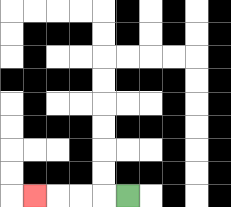{'start': '[5, 8]', 'end': '[1, 8]', 'path_directions': 'L,L,L,L', 'path_coordinates': '[[5, 8], [4, 8], [3, 8], [2, 8], [1, 8]]'}